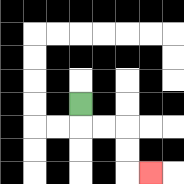{'start': '[3, 4]', 'end': '[6, 7]', 'path_directions': 'D,R,R,D,D,R', 'path_coordinates': '[[3, 4], [3, 5], [4, 5], [5, 5], [5, 6], [5, 7], [6, 7]]'}